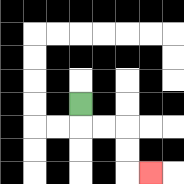{'start': '[3, 4]', 'end': '[6, 7]', 'path_directions': 'D,R,R,D,D,R', 'path_coordinates': '[[3, 4], [3, 5], [4, 5], [5, 5], [5, 6], [5, 7], [6, 7]]'}